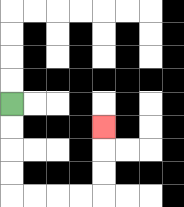{'start': '[0, 4]', 'end': '[4, 5]', 'path_directions': 'D,D,D,D,R,R,R,R,U,U,U', 'path_coordinates': '[[0, 4], [0, 5], [0, 6], [0, 7], [0, 8], [1, 8], [2, 8], [3, 8], [4, 8], [4, 7], [4, 6], [4, 5]]'}